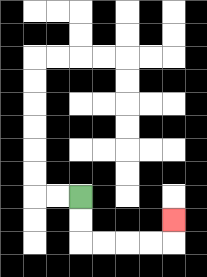{'start': '[3, 8]', 'end': '[7, 9]', 'path_directions': 'D,D,R,R,R,R,U', 'path_coordinates': '[[3, 8], [3, 9], [3, 10], [4, 10], [5, 10], [6, 10], [7, 10], [7, 9]]'}